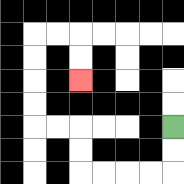{'start': '[7, 5]', 'end': '[3, 3]', 'path_directions': 'D,D,L,L,L,L,U,U,L,L,U,U,U,U,R,R,D,D', 'path_coordinates': '[[7, 5], [7, 6], [7, 7], [6, 7], [5, 7], [4, 7], [3, 7], [3, 6], [3, 5], [2, 5], [1, 5], [1, 4], [1, 3], [1, 2], [1, 1], [2, 1], [3, 1], [3, 2], [3, 3]]'}